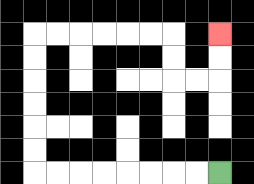{'start': '[9, 7]', 'end': '[9, 1]', 'path_directions': 'L,L,L,L,L,L,L,L,U,U,U,U,U,U,R,R,R,R,R,R,D,D,R,R,U,U', 'path_coordinates': '[[9, 7], [8, 7], [7, 7], [6, 7], [5, 7], [4, 7], [3, 7], [2, 7], [1, 7], [1, 6], [1, 5], [1, 4], [1, 3], [1, 2], [1, 1], [2, 1], [3, 1], [4, 1], [5, 1], [6, 1], [7, 1], [7, 2], [7, 3], [8, 3], [9, 3], [9, 2], [9, 1]]'}